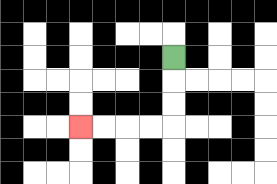{'start': '[7, 2]', 'end': '[3, 5]', 'path_directions': 'D,D,D,L,L,L,L', 'path_coordinates': '[[7, 2], [7, 3], [7, 4], [7, 5], [6, 5], [5, 5], [4, 5], [3, 5]]'}